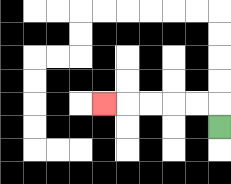{'start': '[9, 5]', 'end': '[4, 4]', 'path_directions': 'U,L,L,L,L,L', 'path_coordinates': '[[9, 5], [9, 4], [8, 4], [7, 4], [6, 4], [5, 4], [4, 4]]'}